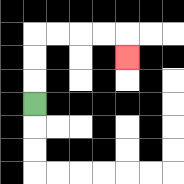{'start': '[1, 4]', 'end': '[5, 2]', 'path_directions': 'U,U,U,R,R,R,R,D', 'path_coordinates': '[[1, 4], [1, 3], [1, 2], [1, 1], [2, 1], [3, 1], [4, 1], [5, 1], [5, 2]]'}